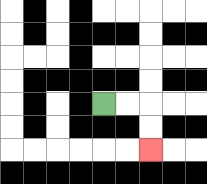{'start': '[4, 4]', 'end': '[6, 6]', 'path_directions': 'R,R,D,D', 'path_coordinates': '[[4, 4], [5, 4], [6, 4], [6, 5], [6, 6]]'}